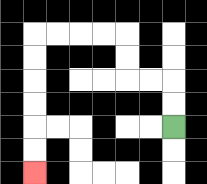{'start': '[7, 5]', 'end': '[1, 7]', 'path_directions': 'U,U,L,L,U,U,L,L,L,L,D,D,D,D,D,D', 'path_coordinates': '[[7, 5], [7, 4], [7, 3], [6, 3], [5, 3], [5, 2], [5, 1], [4, 1], [3, 1], [2, 1], [1, 1], [1, 2], [1, 3], [1, 4], [1, 5], [1, 6], [1, 7]]'}